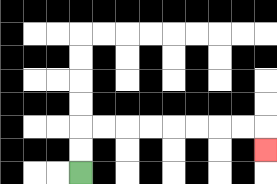{'start': '[3, 7]', 'end': '[11, 6]', 'path_directions': 'U,U,R,R,R,R,R,R,R,R,D', 'path_coordinates': '[[3, 7], [3, 6], [3, 5], [4, 5], [5, 5], [6, 5], [7, 5], [8, 5], [9, 5], [10, 5], [11, 5], [11, 6]]'}